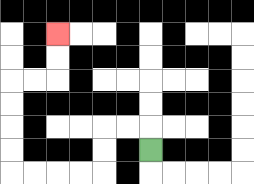{'start': '[6, 6]', 'end': '[2, 1]', 'path_directions': 'U,L,L,D,D,L,L,L,L,U,U,U,U,R,R,U,U', 'path_coordinates': '[[6, 6], [6, 5], [5, 5], [4, 5], [4, 6], [4, 7], [3, 7], [2, 7], [1, 7], [0, 7], [0, 6], [0, 5], [0, 4], [0, 3], [1, 3], [2, 3], [2, 2], [2, 1]]'}